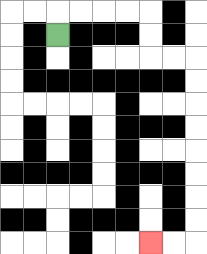{'start': '[2, 1]', 'end': '[6, 10]', 'path_directions': 'U,R,R,R,R,D,D,R,R,D,D,D,D,D,D,D,D,L,L', 'path_coordinates': '[[2, 1], [2, 0], [3, 0], [4, 0], [5, 0], [6, 0], [6, 1], [6, 2], [7, 2], [8, 2], [8, 3], [8, 4], [8, 5], [8, 6], [8, 7], [8, 8], [8, 9], [8, 10], [7, 10], [6, 10]]'}